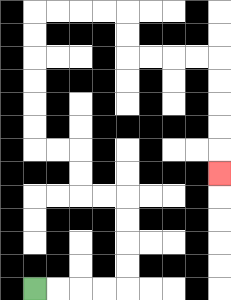{'start': '[1, 12]', 'end': '[9, 7]', 'path_directions': 'R,R,R,R,U,U,U,U,L,L,U,U,L,L,U,U,U,U,U,U,R,R,R,R,D,D,R,R,R,R,D,D,D,D,D', 'path_coordinates': '[[1, 12], [2, 12], [3, 12], [4, 12], [5, 12], [5, 11], [5, 10], [5, 9], [5, 8], [4, 8], [3, 8], [3, 7], [3, 6], [2, 6], [1, 6], [1, 5], [1, 4], [1, 3], [1, 2], [1, 1], [1, 0], [2, 0], [3, 0], [4, 0], [5, 0], [5, 1], [5, 2], [6, 2], [7, 2], [8, 2], [9, 2], [9, 3], [9, 4], [9, 5], [9, 6], [9, 7]]'}